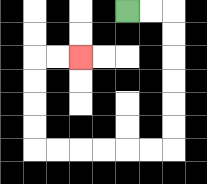{'start': '[5, 0]', 'end': '[3, 2]', 'path_directions': 'R,R,D,D,D,D,D,D,L,L,L,L,L,L,U,U,U,U,R,R', 'path_coordinates': '[[5, 0], [6, 0], [7, 0], [7, 1], [7, 2], [7, 3], [7, 4], [7, 5], [7, 6], [6, 6], [5, 6], [4, 6], [3, 6], [2, 6], [1, 6], [1, 5], [1, 4], [1, 3], [1, 2], [2, 2], [3, 2]]'}